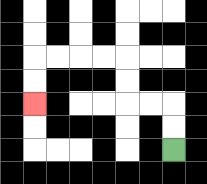{'start': '[7, 6]', 'end': '[1, 4]', 'path_directions': 'U,U,L,L,U,U,L,L,L,L,D,D', 'path_coordinates': '[[7, 6], [7, 5], [7, 4], [6, 4], [5, 4], [5, 3], [5, 2], [4, 2], [3, 2], [2, 2], [1, 2], [1, 3], [1, 4]]'}